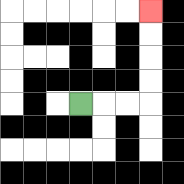{'start': '[3, 4]', 'end': '[6, 0]', 'path_directions': 'R,R,R,U,U,U,U', 'path_coordinates': '[[3, 4], [4, 4], [5, 4], [6, 4], [6, 3], [6, 2], [6, 1], [6, 0]]'}